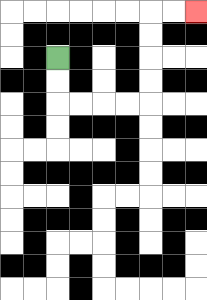{'start': '[2, 2]', 'end': '[8, 0]', 'path_directions': 'D,D,R,R,R,R,U,U,U,U,R,R', 'path_coordinates': '[[2, 2], [2, 3], [2, 4], [3, 4], [4, 4], [5, 4], [6, 4], [6, 3], [6, 2], [6, 1], [6, 0], [7, 0], [8, 0]]'}